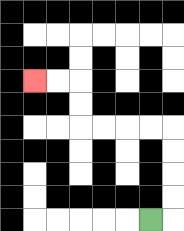{'start': '[6, 9]', 'end': '[1, 3]', 'path_directions': 'R,U,U,U,U,L,L,L,L,U,U,L,L', 'path_coordinates': '[[6, 9], [7, 9], [7, 8], [7, 7], [7, 6], [7, 5], [6, 5], [5, 5], [4, 5], [3, 5], [3, 4], [3, 3], [2, 3], [1, 3]]'}